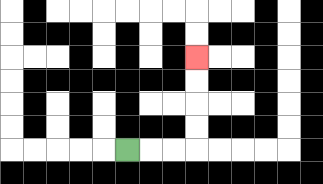{'start': '[5, 6]', 'end': '[8, 2]', 'path_directions': 'R,R,R,U,U,U,U', 'path_coordinates': '[[5, 6], [6, 6], [7, 6], [8, 6], [8, 5], [8, 4], [8, 3], [8, 2]]'}